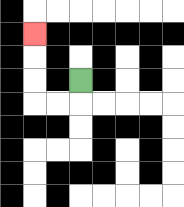{'start': '[3, 3]', 'end': '[1, 1]', 'path_directions': 'D,L,L,U,U,U', 'path_coordinates': '[[3, 3], [3, 4], [2, 4], [1, 4], [1, 3], [1, 2], [1, 1]]'}